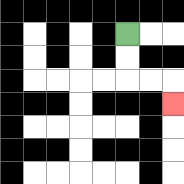{'start': '[5, 1]', 'end': '[7, 4]', 'path_directions': 'D,D,R,R,D', 'path_coordinates': '[[5, 1], [5, 2], [5, 3], [6, 3], [7, 3], [7, 4]]'}